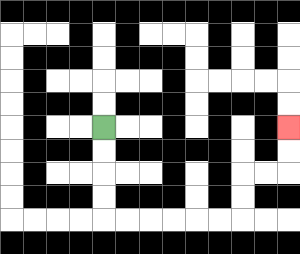{'start': '[4, 5]', 'end': '[12, 5]', 'path_directions': 'D,D,D,D,R,R,R,R,R,R,U,U,R,R,U,U', 'path_coordinates': '[[4, 5], [4, 6], [4, 7], [4, 8], [4, 9], [5, 9], [6, 9], [7, 9], [8, 9], [9, 9], [10, 9], [10, 8], [10, 7], [11, 7], [12, 7], [12, 6], [12, 5]]'}